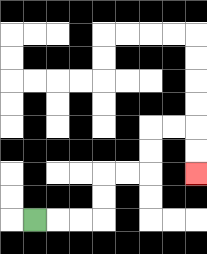{'start': '[1, 9]', 'end': '[8, 7]', 'path_directions': 'R,R,R,U,U,R,R,U,U,R,R,D,D', 'path_coordinates': '[[1, 9], [2, 9], [3, 9], [4, 9], [4, 8], [4, 7], [5, 7], [6, 7], [6, 6], [6, 5], [7, 5], [8, 5], [8, 6], [8, 7]]'}